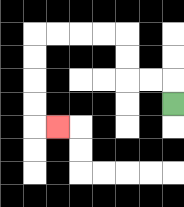{'start': '[7, 4]', 'end': '[2, 5]', 'path_directions': 'U,L,L,U,U,L,L,L,L,D,D,D,D,R', 'path_coordinates': '[[7, 4], [7, 3], [6, 3], [5, 3], [5, 2], [5, 1], [4, 1], [3, 1], [2, 1], [1, 1], [1, 2], [1, 3], [1, 4], [1, 5], [2, 5]]'}